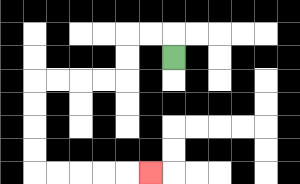{'start': '[7, 2]', 'end': '[6, 7]', 'path_directions': 'U,L,L,D,D,L,L,L,L,D,D,D,D,R,R,R,R,R', 'path_coordinates': '[[7, 2], [7, 1], [6, 1], [5, 1], [5, 2], [5, 3], [4, 3], [3, 3], [2, 3], [1, 3], [1, 4], [1, 5], [1, 6], [1, 7], [2, 7], [3, 7], [4, 7], [5, 7], [6, 7]]'}